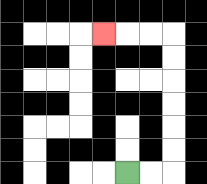{'start': '[5, 7]', 'end': '[4, 1]', 'path_directions': 'R,R,U,U,U,U,U,U,L,L,L', 'path_coordinates': '[[5, 7], [6, 7], [7, 7], [7, 6], [7, 5], [7, 4], [7, 3], [7, 2], [7, 1], [6, 1], [5, 1], [4, 1]]'}